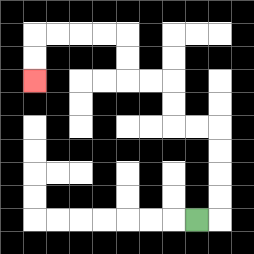{'start': '[8, 9]', 'end': '[1, 3]', 'path_directions': 'R,U,U,U,U,L,L,U,U,L,L,U,U,L,L,L,L,D,D', 'path_coordinates': '[[8, 9], [9, 9], [9, 8], [9, 7], [9, 6], [9, 5], [8, 5], [7, 5], [7, 4], [7, 3], [6, 3], [5, 3], [5, 2], [5, 1], [4, 1], [3, 1], [2, 1], [1, 1], [1, 2], [1, 3]]'}